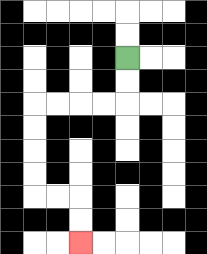{'start': '[5, 2]', 'end': '[3, 10]', 'path_directions': 'D,D,L,L,L,L,D,D,D,D,R,R,D,D', 'path_coordinates': '[[5, 2], [5, 3], [5, 4], [4, 4], [3, 4], [2, 4], [1, 4], [1, 5], [1, 6], [1, 7], [1, 8], [2, 8], [3, 8], [3, 9], [3, 10]]'}